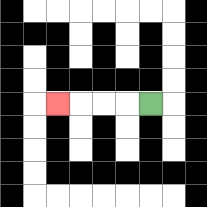{'start': '[6, 4]', 'end': '[2, 4]', 'path_directions': 'L,L,L,L', 'path_coordinates': '[[6, 4], [5, 4], [4, 4], [3, 4], [2, 4]]'}